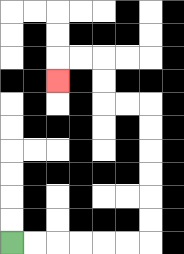{'start': '[0, 10]', 'end': '[2, 3]', 'path_directions': 'R,R,R,R,R,R,U,U,U,U,U,U,L,L,U,U,L,L,D', 'path_coordinates': '[[0, 10], [1, 10], [2, 10], [3, 10], [4, 10], [5, 10], [6, 10], [6, 9], [6, 8], [6, 7], [6, 6], [6, 5], [6, 4], [5, 4], [4, 4], [4, 3], [4, 2], [3, 2], [2, 2], [2, 3]]'}